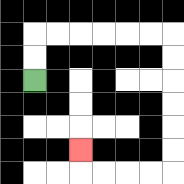{'start': '[1, 3]', 'end': '[3, 6]', 'path_directions': 'U,U,R,R,R,R,R,R,D,D,D,D,D,D,L,L,L,L,U', 'path_coordinates': '[[1, 3], [1, 2], [1, 1], [2, 1], [3, 1], [4, 1], [5, 1], [6, 1], [7, 1], [7, 2], [7, 3], [7, 4], [7, 5], [7, 6], [7, 7], [6, 7], [5, 7], [4, 7], [3, 7], [3, 6]]'}